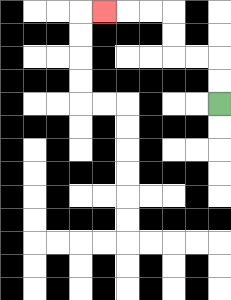{'start': '[9, 4]', 'end': '[4, 0]', 'path_directions': 'U,U,L,L,U,U,L,L,L', 'path_coordinates': '[[9, 4], [9, 3], [9, 2], [8, 2], [7, 2], [7, 1], [7, 0], [6, 0], [5, 0], [4, 0]]'}